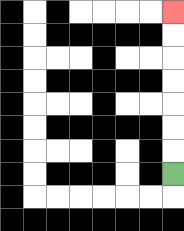{'start': '[7, 7]', 'end': '[7, 0]', 'path_directions': 'U,U,U,U,U,U,U', 'path_coordinates': '[[7, 7], [7, 6], [7, 5], [7, 4], [7, 3], [7, 2], [7, 1], [7, 0]]'}